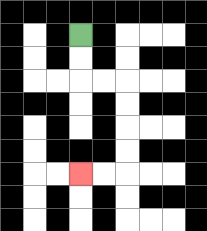{'start': '[3, 1]', 'end': '[3, 7]', 'path_directions': 'D,D,R,R,D,D,D,D,L,L', 'path_coordinates': '[[3, 1], [3, 2], [3, 3], [4, 3], [5, 3], [5, 4], [5, 5], [5, 6], [5, 7], [4, 7], [3, 7]]'}